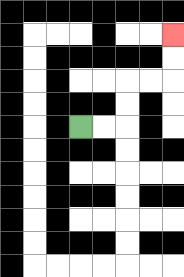{'start': '[3, 5]', 'end': '[7, 1]', 'path_directions': 'R,R,U,U,R,R,U,U', 'path_coordinates': '[[3, 5], [4, 5], [5, 5], [5, 4], [5, 3], [6, 3], [7, 3], [7, 2], [7, 1]]'}